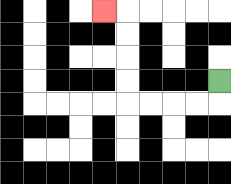{'start': '[9, 3]', 'end': '[4, 0]', 'path_directions': 'D,L,L,L,L,U,U,U,U,L', 'path_coordinates': '[[9, 3], [9, 4], [8, 4], [7, 4], [6, 4], [5, 4], [5, 3], [5, 2], [5, 1], [5, 0], [4, 0]]'}